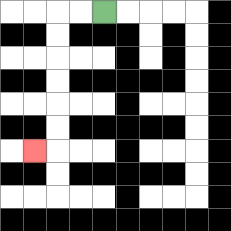{'start': '[4, 0]', 'end': '[1, 6]', 'path_directions': 'L,L,D,D,D,D,D,D,L', 'path_coordinates': '[[4, 0], [3, 0], [2, 0], [2, 1], [2, 2], [2, 3], [2, 4], [2, 5], [2, 6], [1, 6]]'}